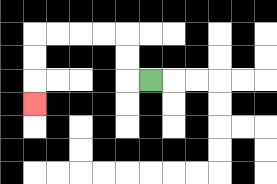{'start': '[6, 3]', 'end': '[1, 4]', 'path_directions': 'L,U,U,L,L,L,L,D,D,D', 'path_coordinates': '[[6, 3], [5, 3], [5, 2], [5, 1], [4, 1], [3, 1], [2, 1], [1, 1], [1, 2], [1, 3], [1, 4]]'}